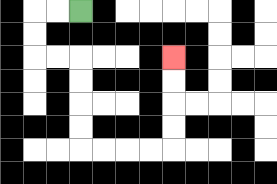{'start': '[3, 0]', 'end': '[7, 2]', 'path_directions': 'L,L,D,D,R,R,D,D,D,D,R,R,R,R,U,U,U,U', 'path_coordinates': '[[3, 0], [2, 0], [1, 0], [1, 1], [1, 2], [2, 2], [3, 2], [3, 3], [3, 4], [3, 5], [3, 6], [4, 6], [5, 6], [6, 6], [7, 6], [7, 5], [7, 4], [7, 3], [7, 2]]'}